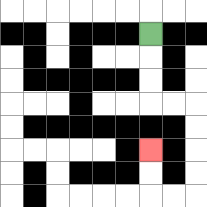{'start': '[6, 1]', 'end': '[6, 6]', 'path_directions': 'D,D,D,R,R,D,D,D,D,L,L,U,U', 'path_coordinates': '[[6, 1], [6, 2], [6, 3], [6, 4], [7, 4], [8, 4], [8, 5], [8, 6], [8, 7], [8, 8], [7, 8], [6, 8], [6, 7], [6, 6]]'}